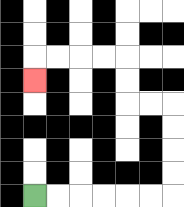{'start': '[1, 8]', 'end': '[1, 3]', 'path_directions': 'R,R,R,R,R,R,U,U,U,U,L,L,U,U,L,L,L,L,D', 'path_coordinates': '[[1, 8], [2, 8], [3, 8], [4, 8], [5, 8], [6, 8], [7, 8], [7, 7], [7, 6], [7, 5], [7, 4], [6, 4], [5, 4], [5, 3], [5, 2], [4, 2], [3, 2], [2, 2], [1, 2], [1, 3]]'}